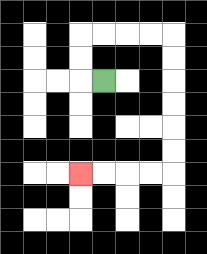{'start': '[4, 3]', 'end': '[3, 7]', 'path_directions': 'L,U,U,R,R,R,R,D,D,D,D,D,D,L,L,L,L', 'path_coordinates': '[[4, 3], [3, 3], [3, 2], [3, 1], [4, 1], [5, 1], [6, 1], [7, 1], [7, 2], [7, 3], [7, 4], [7, 5], [7, 6], [7, 7], [6, 7], [5, 7], [4, 7], [3, 7]]'}